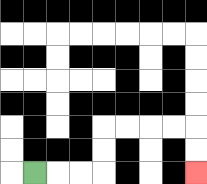{'start': '[1, 7]', 'end': '[8, 7]', 'path_directions': 'R,R,R,U,U,R,R,R,R,D,D', 'path_coordinates': '[[1, 7], [2, 7], [3, 7], [4, 7], [4, 6], [4, 5], [5, 5], [6, 5], [7, 5], [8, 5], [8, 6], [8, 7]]'}